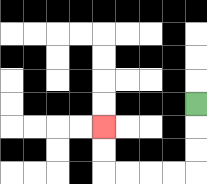{'start': '[8, 4]', 'end': '[4, 5]', 'path_directions': 'D,D,D,L,L,L,L,U,U', 'path_coordinates': '[[8, 4], [8, 5], [8, 6], [8, 7], [7, 7], [6, 7], [5, 7], [4, 7], [4, 6], [4, 5]]'}